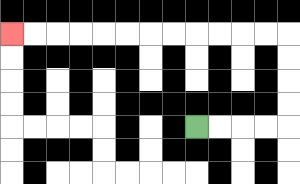{'start': '[8, 5]', 'end': '[0, 1]', 'path_directions': 'R,R,R,R,U,U,U,U,L,L,L,L,L,L,L,L,L,L,L,L', 'path_coordinates': '[[8, 5], [9, 5], [10, 5], [11, 5], [12, 5], [12, 4], [12, 3], [12, 2], [12, 1], [11, 1], [10, 1], [9, 1], [8, 1], [7, 1], [6, 1], [5, 1], [4, 1], [3, 1], [2, 1], [1, 1], [0, 1]]'}